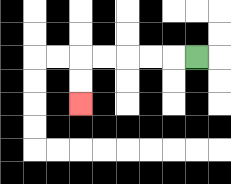{'start': '[8, 2]', 'end': '[3, 4]', 'path_directions': 'L,L,L,L,L,D,D', 'path_coordinates': '[[8, 2], [7, 2], [6, 2], [5, 2], [4, 2], [3, 2], [3, 3], [3, 4]]'}